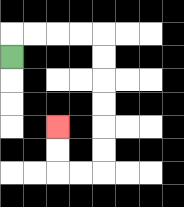{'start': '[0, 2]', 'end': '[2, 5]', 'path_directions': 'U,R,R,R,R,D,D,D,D,D,D,L,L,U,U', 'path_coordinates': '[[0, 2], [0, 1], [1, 1], [2, 1], [3, 1], [4, 1], [4, 2], [4, 3], [4, 4], [4, 5], [4, 6], [4, 7], [3, 7], [2, 7], [2, 6], [2, 5]]'}